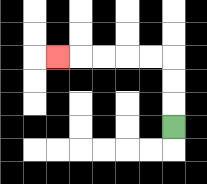{'start': '[7, 5]', 'end': '[2, 2]', 'path_directions': 'U,U,U,L,L,L,L,L', 'path_coordinates': '[[7, 5], [7, 4], [7, 3], [7, 2], [6, 2], [5, 2], [4, 2], [3, 2], [2, 2]]'}